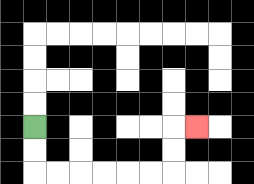{'start': '[1, 5]', 'end': '[8, 5]', 'path_directions': 'D,D,R,R,R,R,R,R,U,U,R', 'path_coordinates': '[[1, 5], [1, 6], [1, 7], [2, 7], [3, 7], [4, 7], [5, 7], [6, 7], [7, 7], [7, 6], [7, 5], [8, 5]]'}